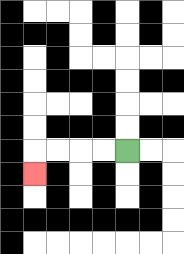{'start': '[5, 6]', 'end': '[1, 7]', 'path_directions': 'L,L,L,L,D', 'path_coordinates': '[[5, 6], [4, 6], [3, 6], [2, 6], [1, 6], [1, 7]]'}